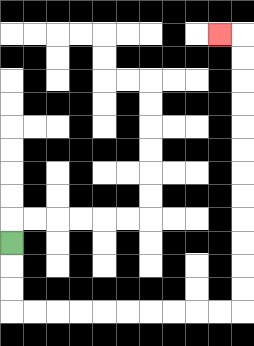{'start': '[0, 10]', 'end': '[9, 1]', 'path_directions': 'D,D,D,R,R,R,R,R,R,R,R,R,R,U,U,U,U,U,U,U,U,U,U,U,U,L', 'path_coordinates': '[[0, 10], [0, 11], [0, 12], [0, 13], [1, 13], [2, 13], [3, 13], [4, 13], [5, 13], [6, 13], [7, 13], [8, 13], [9, 13], [10, 13], [10, 12], [10, 11], [10, 10], [10, 9], [10, 8], [10, 7], [10, 6], [10, 5], [10, 4], [10, 3], [10, 2], [10, 1], [9, 1]]'}